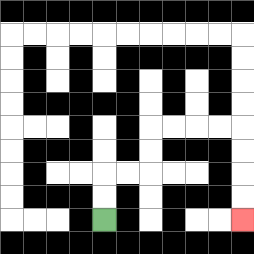{'start': '[4, 9]', 'end': '[10, 9]', 'path_directions': 'U,U,R,R,U,U,R,R,R,R,D,D,D,D', 'path_coordinates': '[[4, 9], [4, 8], [4, 7], [5, 7], [6, 7], [6, 6], [6, 5], [7, 5], [8, 5], [9, 5], [10, 5], [10, 6], [10, 7], [10, 8], [10, 9]]'}